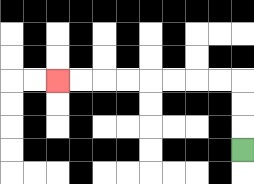{'start': '[10, 6]', 'end': '[2, 3]', 'path_directions': 'U,U,U,L,L,L,L,L,L,L,L', 'path_coordinates': '[[10, 6], [10, 5], [10, 4], [10, 3], [9, 3], [8, 3], [7, 3], [6, 3], [5, 3], [4, 3], [3, 3], [2, 3]]'}